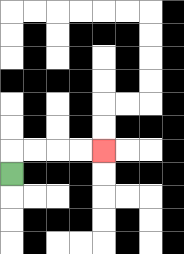{'start': '[0, 7]', 'end': '[4, 6]', 'path_directions': 'U,R,R,R,R', 'path_coordinates': '[[0, 7], [0, 6], [1, 6], [2, 6], [3, 6], [4, 6]]'}